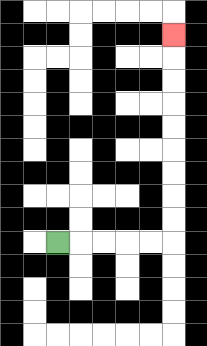{'start': '[2, 10]', 'end': '[7, 1]', 'path_directions': 'R,R,R,R,R,U,U,U,U,U,U,U,U,U', 'path_coordinates': '[[2, 10], [3, 10], [4, 10], [5, 10], [6, 10], [7, 10], [7, 9], [7, 8], [7, 7], [7, 6], [7, 5], [7, 4], [7, 3], [7, 2], [7, 1]]'}